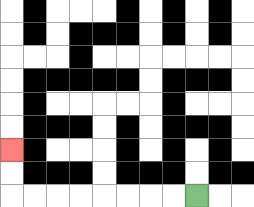{'start': '[8, 8]', 'end': '[0, 6]', 'path_directions': 'L,L,L,L,L,L,L,L,U,U', 'path_coordinates': '[[8, 8], [7, 8], [6, 8], [5, 8], [4, 8], [3, 8], [2, 8], [1, 8], [0, 8], [0, 7], [0, 6]]'}